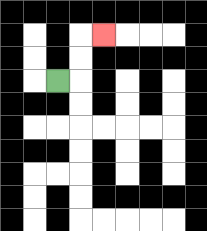{'start': '[2, 3]', 'end': '[4, 1]', 'path_directions': 'R,U,U,R', 'path_coordinates': '[[2, 3], [3, 3], [3, 2], [3, 1], [4, 1]]'}